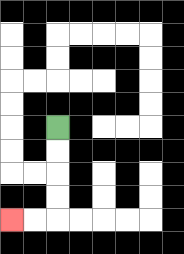{'start': '[2, 5]', 'end': '[0, 9]', 'path_directions': 'D,D,D,D,L,L', 'path_coordinates': '[[2, 5], [2, 6], [2, 7], [2, 8], [2, 9], [1, 9], [0, 9]]'}